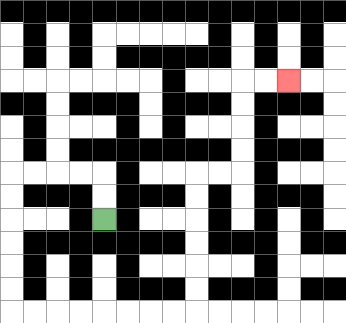{'start': '[4, 9]', 'end': '[12, 3]', 'path_directions': 'U,U,L,L,L,L,D,D,D,D,D,D,R,R,R,R,R,R,R,R,U,U,U,U,U,U,R,R,U,U,U,U,R,R', 'path_coordinates': '[[4, 9], [4, 8], [4, 7], [3, 7], [2, 7], [1, 7], [0, 7], [0, 8], [0, 9], [0, 10], [0, 11], [0, 12], [0, 13], [1, 13], [2, 13], [3, 13], [4, 13], [5, 13], [6, 13], [7, 13], [8, 13], [8, 12], [8, 11], [8, 10], [8, 9], [8, 8], [8, 7], [9, 7], [10, 7], [10, 6], [10, 5], [10, 4], [10, 3], [11, 3], [12, 3]]'}